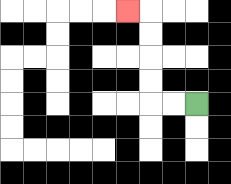{'start': '[8, 4]', 'end': '[5, 0]', 'path_directions': 'L,L,U,U,U,U,L', 'path_coordinates': '[[8, 4], [7, 4], [6, 4], [6, 3], [6, 2], [6, 1], [6, 0], [5, 0]]'}